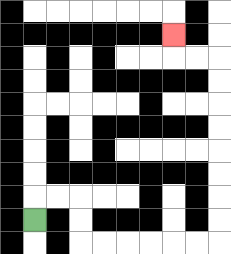{'start': '[1, 9]', 'end': '[7, 1]', 'path_directions': 'U,R,R,D,D,R,R,R,R,R,R,U,U,U,U,U,U,U,U,L,L,U', 'path_coordinates': '[[1, 9], [1, 8], [2, 8], [3, 8], [3, 9], [3, 10], [4, 10], [5, 10], [6, 10], [7, 10], [8, 10], [9, 10], [9, 9], [9, 8], [9, 7], [9, 6], [9, 5], [9, 4], [9, 3], [9, 2], [8, 2], [7, 2], [7, 1]]'}